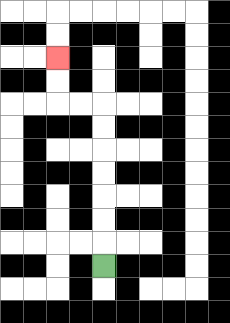{'start': '[4, 11]', 'end': '[2, 2]', 'path_directions': 'U,U,U,U,U,U,U,L,L,U,U', 'path_coordinates': '[[4, 11], [4, 10], [4, 9], [4, 8], [4, 7], [4, 6], [4, 5], [4, 4], [3, 4], [2, 4], [2, 3], [2, 2]]'}